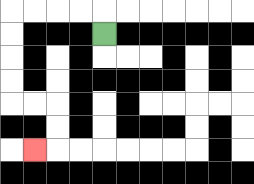{'start': '[4, 1]', 'end': '[1, 6]', 'path_directions': 'U,L,L,L,L,D,D,D,D,R,R,D,D,L', 'path_coordinates': '[[4, 1], [4, 0], [3, 0], [2, 0], [1, 0], [0, 0], [0, 1], [0, 2], [0, 3], [0, 4], [1, 4], [2, 4], [2, 5], [2, 6], [1, 6]]'}